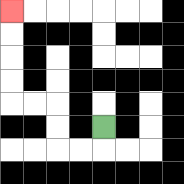{'start': '[4, 5]', 'end': '[0, 0]', 'path_directions': 'D,L,L,U,U,L,L,U,U,U,U', 'path_coordinates': '[[4, 5], [4, 6], [3, 6], [2, 6], [2, 5], [2, 4], [1, 4], [0, 4], [0, 3], [0, 2], [0, 1], [0, 0]]'}